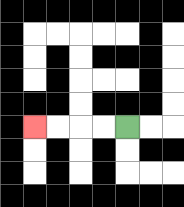{'start': '[5, 5]', 'end': '[1, 5]', 'path_directions': 'L,L,L,L', 'path_coordinates': '[[5, 5], [4, 5], [3, 5], [2, 5], [1, 5]]'}